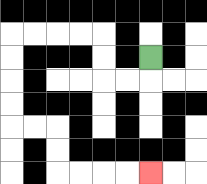{'start': '[6, 2]', 'end': '[6, 7]', 'path_directions': 'D,L,L,U,U,L,L,L,L,D,D,D,D,R,R,D,D,R,R,R,R', 'path_coordinates': '[[6, 2], [6, 3], [5, 3], [4, 3], [4, 2], [4, 1], [3, 1], [2, 1], [1, 1], [0, 1], [0, 2], [0, 3], [0, 4], [0, 5], [1, 5], [2, 5], [2, 6], [2, 7], [3, 7], [4, 7], [5, 7], [6, 7]]'}